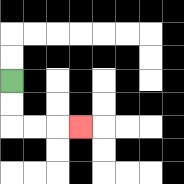{'start': '[0, 3]', 'end': '[3, 5]', 'path_directions': 'D,D,R,R,R', 'path_coordinates': '[[0, 3], [0, 4], [0, 5], [1, 5], [2, 5], [3, 5]]'}